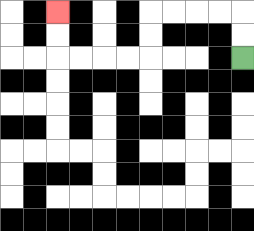{'start': '[10, 2]', 'end': '[2, 0]', 'path_directions': 'U,U,L,L,L,L,D,D,L,L,L,L,U,U', 'path_coordinates': '[[10, 2], [10, 1], [10, 0], [9, 0], [8, 0], [7, 0], [6, 0], [6, 1], [6, 2], [5, 2], [4, 2], [3, 2], [2, 2], [2, 1], [2, 0]]'}